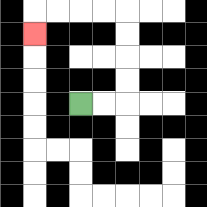{'start': '[3, 4]', 'end': '[1, 1]', 'path_directions': 'R,R,U,U,U,U,L,L,L,L,D', 'path_coordinates': '[[3, 4], [4, 4], [5, 4], [5, 3], [5, 2], [5, 1], [5, 0], [4, 0], [3, 0], [2, 0], [1, 0], [1, 1]]'}